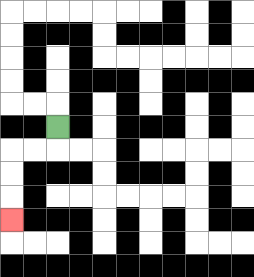{'start': '[2, 5]', 'end': '[0, 9]', 'path_directions': 'D,L,L,D,D,D', 'path_coordinates': '[[2, 5], [2, 6], [1, 6], [0, 6], [0, 7], [0, 8], [0, 9]]'}